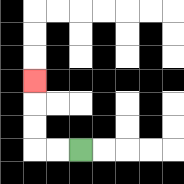{'start': '[3, 6]', 'end': '[1, 3]', 'path_directions': 'L,L,U,U,U', 'path_coordinates': '[[3, 6], [2, 6], [1, 6], [1, 5], [1, 4], [1, 3]]'}